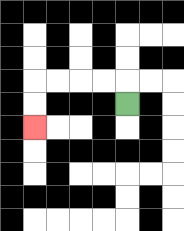{'start': '[5, 4]', 'end': '[1, 5]', 'path_directions': 'U,L,L,L,L,D,D', 'path_coordinates': '[[5, 4], [5, 3], [4, 3], [3, 3], [2, 3], [1, 3], [1, 4], [1, 5]]'}